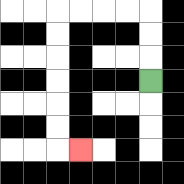{'start': '[6, 3]', 'end': '[3, 6]', 'path_directions': 'U,U,U,L,L,L,L,D,D,D,D,D,D,R', 'path_coordinates': '[[6, 3], [6, 2], [6, 1], [6, 0], [5, 0], [4, 0], [3, 0], [2, 0], [2, 1], [2, 2], [2, 3], [2, 4], [2, 5], [2, 6], [3, 6]]'}